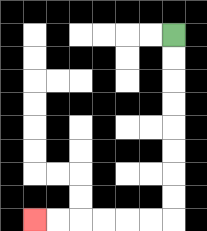{'start': '[7, 1]', 'end': '[1, 9]', 'path_directions': 'D,D,D,D,D,D,D,D,L,L,L,L,L,L', 'path_coordinates': '[[7, 1], [7, 2], [7, 3], [7, 4], [7, 5], [7, 6], [7, 7], [7, 8], [7, 9], [6, 9], [5, 9], [4, 9], [3, 9], [2, 9], [1, 9]]'}